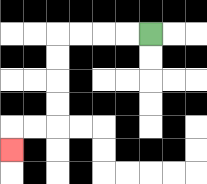{'start': '[6, 1]', 'end': '[0, 6]', 'path_directions': 'L,L,L,L,D,D,D,D,L,L,D', 'path_coordinates': '[[6, 1], [5, 1], [4, 1], [3, 1], [2, 1], [2, 2], [2, 3], [2, 4], [2, 5], [1, 5], [0, 5], [0, 6]]'}